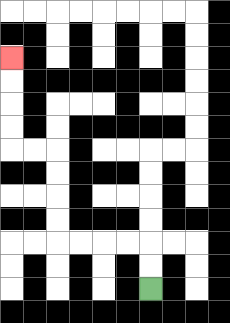{'start': '[6, 12]', 'end': '[0, 2]', 'path_directions': 'U,U,L,L,L,L,U,U,U,U,L,L,U,U,U,U', 'path_coordinates': '[[6, 12], [6, 11], [6, 10], [5, 10], [4, 10], [3, 10], [2, 10], [2, 9], [2, 8], [2, 7], [2, 6], [1, 6], [0, 6], [0, 5], [0, 4], [0, 3], [0, 2]]'}